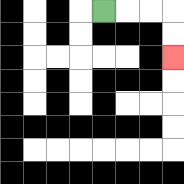{'start': '[4, 0]', 'end': '[7, 2]', 'path_directions': 'R,R,R,D,D', 'path_coordinates': '[[4, 0], [5, 0], [6, 0], [7, 0], [7, 1], [7, 2]]'}